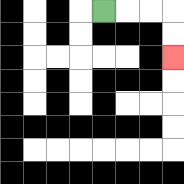{'start': '[4, 0]', 'end': '[7, 2]', 'path_directions': 'R,R,R,D,D', 'path_coordinates': '[[4, 0], [5, 0], [6, 0], [7, 0], [7, 1], [7, 2]]'}